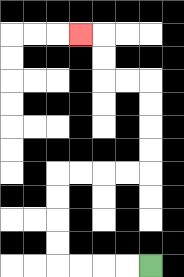{'start': '[6, 11]', 'end': '[3, 1]', 'path_directions': 'L,L,L,L,U,U,U,U,R,R,R,R,U,U,U,U,L,L,U,U,L', 'path_coordinates': '[[6, 11], [5, 11], [4, 11], [3, 11], [2, 11], [2, 10], [2, 9], [2, 8], [2, 7], [3, 7], [4, 7], [5, 7], [6, 7], [6, 6], [6, 5], [6, 4], [6, 3], [5, 3], [4, 3], [4, 2], [4, 1], [3, 1]]'}